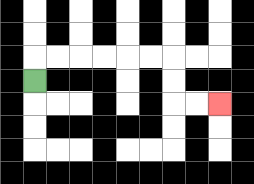{'start': '[1, 3]', 'end': '[9, 4]', 'path_directions': 'U,R,R,R,R,R,R,D,D,R,R', 'path_coordinates': '[[1, 3], [1, 2], [2, 2], [3, 2], [4, 2], [5, 2], [6, 2], [7, 2], [7, 3], [7, 4], [8, 4], [9, 4]]'}